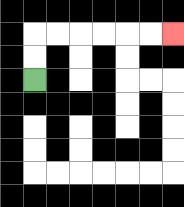{'start': '[1, 3]', 'end': '[7, 1]', 'path_directions': 'U,U,R,R,R,R,R,R', 'path_coordinates': '[[1, 3], [1, 2], [1, 1], [2, 1], [3, 1], [4, 1], [5, 1], [6, 1], [7, 1]]'}